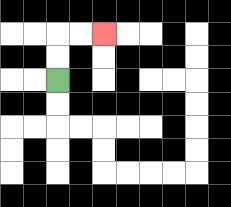{'start': '[2, 3]', 'end': '[4, 1]', 'path_directions': 'U,U,R,R', 'path_coordinates': '[[2, 3], [2, 2], [2, 1], [3, 1], [4, 1]]'}